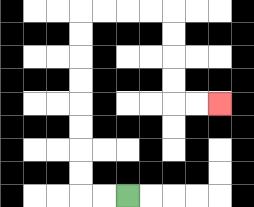{'start': '[5, 8]', 'end': '[9, 4]', 'path_directions': 'L,L,U,U,U,U,U,U,U,U,R,R,R,R,D,D,D,D,R,R', 'path_coordinates': '[[5, 8], [4, 8], [3, 8], [3, 7], [3, 6], [3, 5], [3, 4], [3, 3], [3, 2], [3, 1], [3, 0], [4, 0], [5, 0], [6, 0], [7, 0], [7, 1], [7, 2], [7, 3], [7, 4], [8, 4], [9, 4]]'}